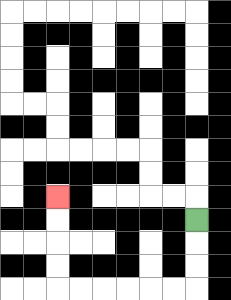{'start': '[8, 9]', 'end': '[2, 8]', 'path_directions': 'D,D,D,L,L,L,L,L,L,U,U,U,U', 'path_coordinates': '[[8, 9], [8, 10], [8, 11], [8, 12], [7, 12], [6, 12], [5, 12], [4, 12], [3, 12], [2, 12], [2, 11], [2, 10], [2, 9], [2, 8]]'}